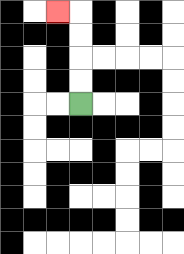{'start': '[3, 4]', 'end': '[2, 0]', 'path_directions': 'U,U,U,U,L', 'path_coordinates': '[[3, 4], [3, 3], [3, 2], [3, 1], [3, 0], [2, 0]]'}